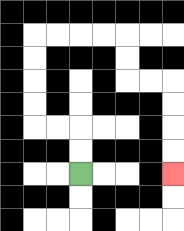{'start': '[3, 7]', 'end': '[7, 7]', 'path_directions': 'U,U,L,L,U,U,U,U,R,R,R,R,D,D,R,R,D,D,D,D', 'path_coordinates': '[[3, 7], [3, 6], [3, 5], [2, 5], [1, 5], [1, 4], [1, 3], [1, 2], [1, 1], [2, 1], [3, 1], [4, 1], [5, 1], [5, 2], [5, 3], [6, 3], [7, 3], [7, 4], [7, 5], [7, 6], [7, 7]]'}